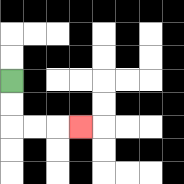{'start': '[0, 3]', 'end': '[3, 5]', 'path_directions': 'D,D,R,R,R', 'path_coordinates': '[[0, 3], [0, 4], [0, 5], [1, 5], [2, 5], [3, 5]]'}